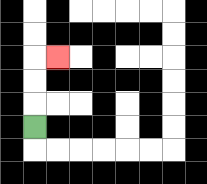{'start': '[1, 5]', 'end': '[2, 2]', 'path_directions': 'U,U,U,R', 'path_coordinates': '[[1, 5], [1, 4], [1, 3], [1, 2], [2, 2]]'}